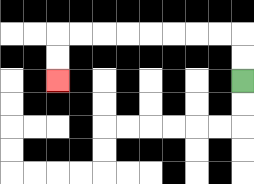{'start': '[10, 3]', 'end': '[2, 3]', 'path_directions': 'U,U,L,L,L,L,L,L,L,L,D,D', 'path_coordinates': '[[10, 3], [10, 2], [10, 1], [9, 1], [8, 1], [7, 1], [6, 1], [5, 1], [4, 1], [3, 1], [2, 1], [2, 2], [2, 3]]'}